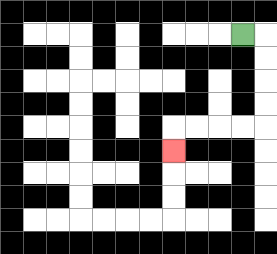{'start': '[10, 1]', 'end': '[7, 6]', 'path_directions': 'R,D,D,D,D,L,L,L,L,D', 'path_coordinates': '[[10, 1], [11, 1], [11, 2], [11, 3], [11, 4], [11, 5], [10, 5], [9, 5], [8, 5], [7, 5], [7, 6]]'}